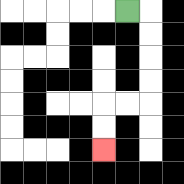{'start': '[5, 0]', 'end': '[4, 6]', 'path_directions': 'R,D,D,D,D,L,L,D,D', 'path_coordinates': '[[5, 0], [6, 0], [6, 1], [6, 2], [6, 3], [6, 4], [5, 4], [4, 4], [4, 5], [4, 6]]'}